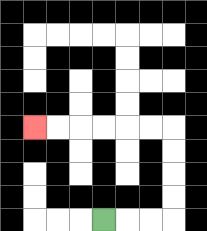{'start': '[4, 9]', 'end': '[1, 5]', 'path_directions': 'R,R,R,U,U,U,U,L,L,L,L,L,L', 'path_coordinates': '[[4, 9], [5, 9], [6, 9], [7, 9], [7, 8], [7, 7], [7, 6], [7, 5], [6, 5], [5, 5], [4, 5], [3, 5], [2, 5], [1, 5]]'}